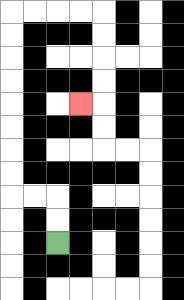{'start': '[2, 10]', 'end': '[3, 4]', 'path_directions': 'U,U,L,L,U,U,U,U,U,U,U,U,R,R,R,R,D,D,D,D,L', 'path_coordinates': '[[2, 10], [2, 9], [2, 8], [1, 8], [0, 8], [0, 7], [0, 6], [0, 5], [0, 4], [0, 3], [0, 2], [0, 1], [0, 0], [1, 0], [2, 0], [3, 0], [4, 0], [4, 1], [4, 2], [4, 3], [4, 4], [3, 4]]'}